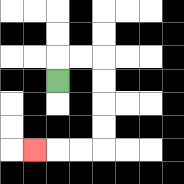{'start': '[2, 3]', 'end': '[1, 6]', 'path_directions': 'U,R,R,D,D,D,D,L,L,L', 'path_coordinates': '[[2, 3], [2, 2], [3, 2], [4, 2], [4, 3], [4, 4], [4, 5], [4, 6], [3, 6], [2, 6], [1, 6]]'}